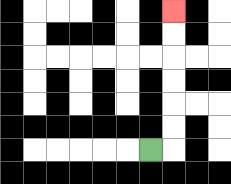{'start': '[6, 6]', 'end': '[7, 0]', 'path_directions': 'R,U,U,U,U,U,U', 'path_coordinates': '[[6, 6], [7, 6], [7, 5], [7, 4], [7, 3], [7, 2], [7, 1], [7, 0]]'}